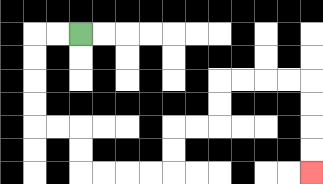{'start': '[3, 1]', 'end': '[13, 7]', 'path_directions': 'L,L,D,D,D,D,R,R,D,D,R,R,R,R,U,U,R,R,U,U,R,R,R,R,D,D,D,D', 'path_coordinates': '[[3, 1], [2, 1], [1, 1], [1, 2], [1, 3], [1, 4], [1, 5], [2, 5], [3, 5], [3, 6], [3, 7], [4, 7], [5, 7], [6, 7], [7, 7], [7, 6], [7, 5], [8, 5], [9, 5], [9, 4], [9, 3], [10, 3], [11, 3], [12, 3], [13, 3], [13, 4], [13, 5], [13, 6], [13, 7]]'}